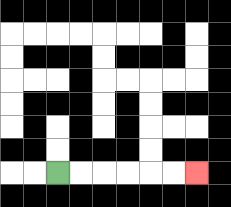{'start': '[2, 7]', 'end': '[8, 7]', 'path_directions': 'R,R,R,R,R,R', 'path_coordinates': '[[2, 7], [3, 7], [4, 7], [5, 7], [6, 7], [7, 7], [8, 7]]'}